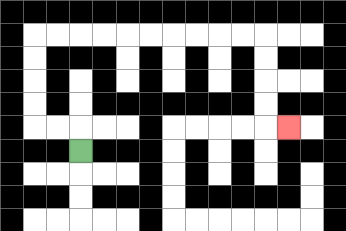{'start': '[3, 6]', 'end': '[12, 5]', 'path_directions': 'U,L,L,U,U,U,U,R,R,R,R,R,R,R,R,R,R,D,D,D,D,R', 'path_coordinates': '[[3, 6], [3, 5], [2, 5], [1, 5], [1, 4], [1, 3], [1, 2], [1, 1], [2, 1], [3, 1], [4, 1], [5, 1], [6, 1], [7, 1], [8, 1], [9, 1], [10, 1], [11, 1], [11, 2], [11, 3], [11, 4], [11, 5], [12, 5]]'}